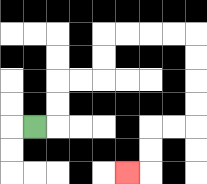{'start': '[1, 5]', 'end': '[5, 7]', 'path_directions': 'R,U,U,R,R,U,U,R,R,R,R,D,D,D,D,L,L,D,D,L', 'path_coordinates': '[[1, 5], [2, 5], [2, 4], [2, 3], [3, 3], [4, 3], [4, 2], [4, 1], [5, 1], [6, 1], [7, 1], [8, 1], [8, 2], [8, 3], [8, 4], [8, 5], [7, 5], [6, 5], [6, 6], [6, 7], [5, 7]]'}